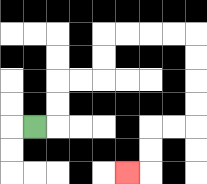{'start': '[1, 5]', 'end': '[5, 7]', 'path_directions': 'R,U,U,R,R,U,U,R,R,R,R,D,D,D,D,L,L,D,D,L', 'path_coordinates': '[[1, 5], [2, 5], [2, 4], [2, 3], [3, 3], [4, 3], [4, 2], [4, 1], [5, 1], [6, 1], [7, 1], [8, 1], [8, 2], [8, 3], [8, 4], [8, 5], [7, 5], [6, 5], [6, 6], [6, 7], [5, 7]]'}